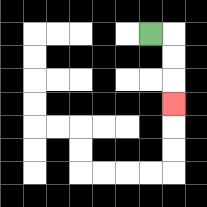{'start': '[6, 1]', 'end': '[7, 4]', 'path_directions': 'R,D,D,D', 'path_coordinates': '[[6, 1], [7, 1], [7, 2], [7, 3], [7, 4]]'}